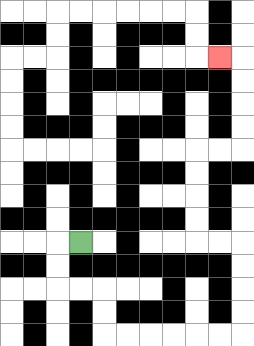{'start': '[3, 10]', 'end': '[9, 2]', 'path_directions': 'L,D,D,R,R,D,D,R,R,R,R,R,R,U,U,U,U,L,L,U,U,U,U,R,R,U,U,U,U,L', 'path_coordinates': '[[3, 10], [2, 10], [2, 11], [2, 12], [3, 12], [4, 12], [4, 13], [4, 14], [5, 14], [6, 14], [7, 14], [8, 14], [9, 14], [10, 14], [10, 13], [10, 12], [10, 11], [10, 10], [9, 10], [8, 10], [8, 9], [8, 8], [8, 7], [8, 6], [9, 6], [10, 6], [10, 5], [10, 4], [10, 3], [10, 2], [9, 2]]'}